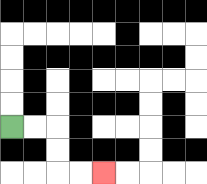{'start': '[0, 5]', 'end': '[4, 7]', 'path_directions': 'R,R,D,D,R,R', 'path_coordinates': '[[0, 5], [1, 5], [2, 5], [2, 6], [2, 7], [3, 7], [4, 7]]'}